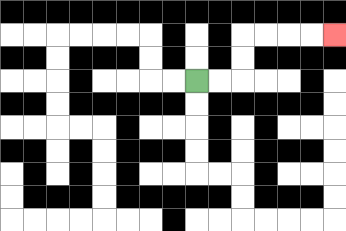{'start': '[8, 3]', 'end': '[14, 1]', 'path_directions': 'R,R,U,U,R,R,R,R', 'path_coordinates': '[[8, 3], [9, 3], [10, 3], [10, 2], [10, 1], [11, 1], [12, 1], [13, 1], [14, 1]]'}